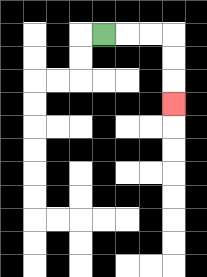{'start': '[4, 1]', 'end': '[7, 4]', 'path_directions': 'R,R,R,D,D,D', 'path_coordinates': '[[4, 1], [5, 1], [6, 1], [7, 1], [7, 2], [7, 3], [7, 4]]'}